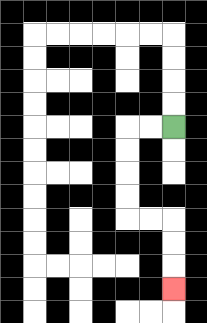{'start': '[7, 5]', 'end': '[7, 12]', 'path_directions': 'L,L,D,D,D,D,R,R,D,D,D', 'path_coordinates': '[[7, 5], [6, 5], [5, 5], [5, 6], [5, 7], [5, 8], [5, 9], [6, 9], [7, 9], [7, 10], [7, 11], [7, 12]]'}